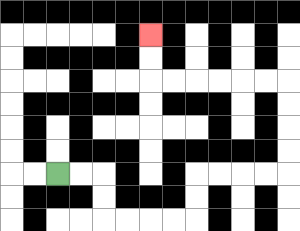{'start': '[2, 7]', 'end': '[6, 1]', 'path_directions': 'R,R,D,D,R,R,R,R,U,U,R,R,R,R,U,U,U,U,L,L,L,L,L,L,U,U', 'path_coordinates': '[[2, 7], [3, 7], [4, 7], [4, 8], [4, 9], [5, 9], [6, 9], [7, 9], [8, 9], [8, 8], [8, 7], [9, 7], [10, 7], [11, 7], [12, 7], [12, 6], [12, 5], [12, 4], [12, 3], [11, 3], [10, 3], [9, 3], [8, 3], [7, 3], [6, 3], [6, 2], [6, 1]]'}